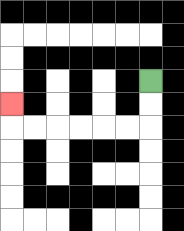{'start': '[6, 3]', 'end': '[0, 4]', 'path_directions': 'D,D,L,L,L,L,L,L,U', 'path_coordinates': '[[6, 3], [6, 4], [6, 5], [5, 5], [4, 5], [3, 5], [2, 5], [1, 5], [0, 5], [0, 4]]'}